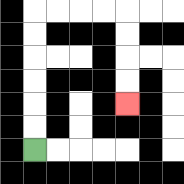{'start': '[1, 6]', 'end': '[5, 4]', 'path_directions': 'U,U,U,U,U,U,R,R,R,R,D,D,D,D', 'path_coordinates': '[[1, 6], [1, 5], [1, 4], [1, 3], [1, 2], [1, 1], [1, 0], [2, 0], [3, 0], [4, 0], [5, 0], [5, 1], [5, 2], [5, 3], [5, 4]]'}